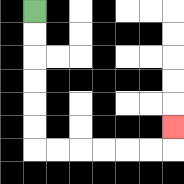{'start': '[1, 0]', 'end': '[7, 5]', 'path_directions': 'D,D,D,D,D,D,R,R,R,R,R,R,U', 'path_coordinates': '[[1, 0], [1, 1], [1, 2], [1, 3], [1, 4], [1, 5], [1, 6], [2, 6], [3, 6], [4, 6], [5, 6], [6, 6], [7, 6], [7, 5]]'}